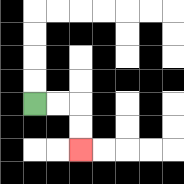{'start': '[1, 4]', 'end': '[3, 6]', 'path_directions': 'R,R,D,D', 'path_coordinates': '[[1, 4], [2, 4], [3, 4], [3, 5], [3, 6]]'}